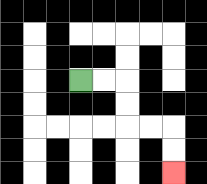{'start': '[3, 3]', 'end': '[7, 7]', 'path_directions': 'R,R,D,D,R,R,D,D', 'path_coordinates': '[[3, 3], [4, 3], [5, 3], [5, 4], [5, 5], [6, 5], [7, 5], [7, 6], [7, 7]]'}